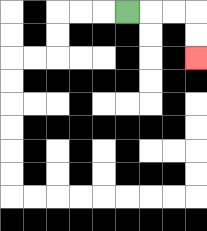{'start': '[5, 0]', 'end': '[8, 2]', 'path_directions': 'R,R,R,D,D', 'path_coordinates': '[[5, 0], [6, 0], [7, 0], [8, 0], [8, 1], [8, 2]]'}